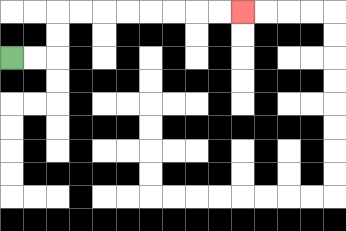{'start': '[0, 2]', 'end': '[10, 0]', 'path_directions': 'R,R,U,U,R,R,R,R,R,R,R,R', 'path_coordinates': '[[0, 2], [1, 2], [2, 2], [2, 1], [2, 0], [3, 0], [4, 0], [5, 0], [6, 0], [7, 0], [8, 0], [9, 0], [10, 0]]'}